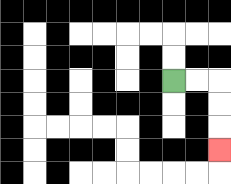{'start': '[7, 3]', 'end': '[9, 6]', 'path_directions': 'R,R,D,D,D', 'path_coordinates': '[[7, 3], [8, 3], [9, 3], [9, 4], [9, 5], [9, 6]]'}